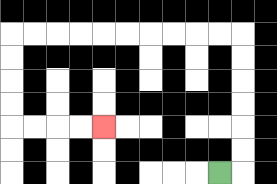{'start': '[9, 7]', 'end': '[4, 5]', 'path_directions': 'R,U,U,U,U,U,U,L,L,L,L,L,L,L,L,L,L,D,D,D,D,R,R,R,R', 'path_coordinates': '[[9, 7], [10, 7], [10, 6], [10, 5], [10, 4], [10, 3], [10, 2], [10, 1], [9, 1], [8, 1], [7, 1], [6, 1], [5, 1], [4, 1], [3, 1], [2, 1], [1, 1], [0, 1], [0, 2], [0, 3], [0, 4], [0, 5], [1, 5], [2, 5], [3, 5], [4, 5]]'}